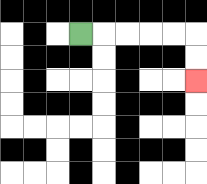{'start': '[3, 1]', 'end': '[8, 3]', 'path_directions': 'R,R,R,R,R,D,D', 'path_coordinates': '[[3, 1], [4, 1], [5, 1], [6, 1], [7, 1], [8, 1], [8, 2], [8, 3]]'}